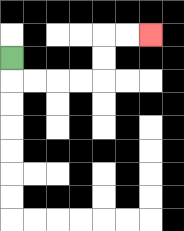{'start': '[0, 2]', 'end': '[6, 1]', 'path_directions': 'D,R,R,R,R,U,U,R,R', 'path_coordinates': '[[0, 2], [0, 3], [1, 3], [2, 3], [3, 3], [4, 3], [4, 2], [4, 1], [5, 1], [6, 1]]'}